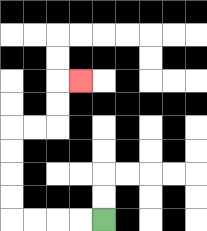{'start': '[4, 9]', 'end': '[3, 3]', 'path_directions': 'L,L,L,L,U,U,U,U,R,R,U,U,R', 'path_coordinates': '[[4, 9], [3, 9], [2, 9], [1, 9], [0, 9], [0, 8], [0, 7], [0, 6], [0, 5], [1, 5], [2, 5], [2, 4], [2, 3], [3, 3]]'}